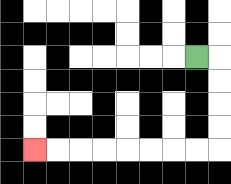{'start': '[8, 2]', 'end': '[1, 6]', 'path_directions': 'R,D,D,D,D,L,L,L,L,L,L,L,L', 'path_coordinates': '[[8, 2], [9, 2], [9, 3], [9, 4], [9, 5], [9, 6], [8, 6], [7, 6], [6, 6], [5, 6], [4, 6], [3, 6], [2, 6], [1, 6]]'}